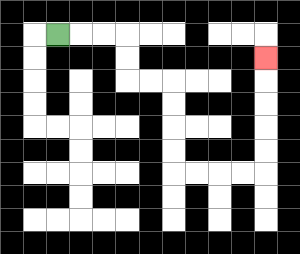{'start': '[2, 1]', 'end': '[11, 2]', 'path_directions': 'R,R,R,D,D,R,R,D,D,D,D,R,R,R,R,U,U,U,U,U', 'path_coordinates': '[[2, 1], [3, 1], [4, 1], [5, 1], [5, 2], [5, 3], [6, 3], [7, 3], [7, 4], [7, 5], [7, 6], [7, 7], [8, 7], [9, 7], [10, 7], [11, 7], [11, 6], [11, 5], [11, 4], [11, 3], [11, 2]]'}